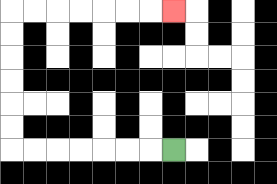{'start': '[7, 6]', 'end': '[7, 0]', 'path_directions': 'L,L,L,L,L,L,L,U,U,U,U,U,U,R,R,R,R,R,R,R', 'path_coordinates': '[[7, 6], [6, 6], [5, 6], [4, 6], [3, 6], [2, 6], [1, 6], [0, 6], [0, 5], [0, 4], [0, 3], [0, 2], [0, 1], [0, 0], [1, 0], [2, 0], [3, 0], [4, 0], [5, 0], [6, 0], [7, 0]]'}